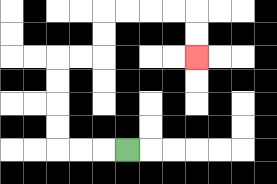{'start': '[5, 6]', 'end': '[8, 2]', 'path_directions': 'L,L,L,U,U,U,U,R,R,U,U,R,R,R,R,D,D', 'path_coordinates': '[[5, 6], [4, 6], [3, 6], [2, 6], [2, 5], [2, 4], [2, 3], [2, 2], [3, 2], [4, 2], [4, 1], [4, 0], [5, 0], [6, 0], [7, 0], [8, 0], [8, 1], [8, 2]]'}